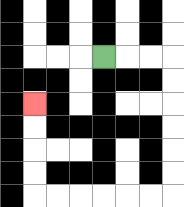{'start': '[4, 2]', 'end': '[1, 4]', 'path_directions': 'R,R,R,D,D,D,D,D,D,L,L,L,L,L,L,U,U,U,U', 'path_coordinates': '[[4, 2], [5, 2], [6, 2], [7, 2], [7, 3], [7, 4], [7, 5], [7, 6], [7, 7], [7, 8], [6, 8], [5, 8], [4, 8], [3, 8], [2, 8], [1, 8], [1, 7], [1, 6], [1, 5], [1, 4]]'}